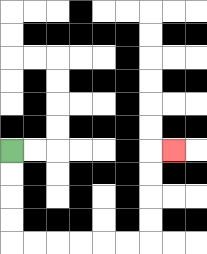{'start': '[0, 6]', 'end': '[7, 6]', 'path_directions': 'D,D,D,D,R,R,R,R,R,R,U,U,U,U,R', 'path_coordinates': '[[0, 6], [0, 7], [0, 8], [0, 9], [0, 10], [1, 10], [2, 10], [3, 10], [4, 10], [5, 10], [6, 10], [6, 9], [6, 8], [6, 7], [6, 6], [7, 6]]'}